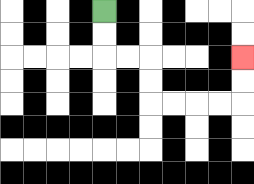{'start': '[4, 0]', 'end': '[10, 2]', 'path_directions': 'D,D,R,R,D,D,R,R,R,R,U,U', 'path_coordinates': '[[4, 0], [4, 1], [4, 2], [5, 2], [6, 2], [6, 3], [6, 4], [7, 4], [8, 4], [9, 4], [10, 4], [10, 3], [10, 2]]'}